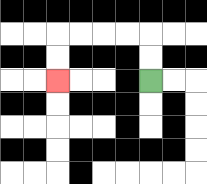{'start': '[6, 3]', 'end': '[2, 3]', 'path_directions': 'U,U,L,L,L,L,D,D', 'path_coordinates': '[[6, 3], [6, 2], [6, 1], [5, 1], [4, 1], [3, 1], [2, 1], [2, 2], [2, 3]]'}